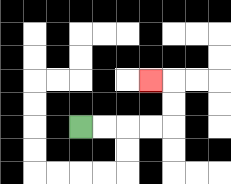{'start': '[3, 5]', 'end': '[6, 3]', 'path_directions': 'R,R,R,R,U,U,L', 'path_coordinates': '[[3, 5], [4, 5], [5, 5], [6, 5], [7, 5], [7, 4], [7, 3], [6, 3]]'}